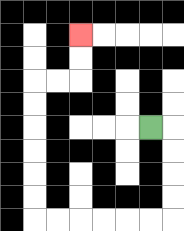{'start': '[6, 5]', 'end': '[3, 1]', 'path_directions': 'R,D,D,D,D,L,L,L,L,L,L,U,U,U,U,U,U,R,R,U,U', 'path_coordinates': '[[6, 5], [7, 5], [7, 6], [7, 7], [7, 8], [7, 9], [6, 9], [5, 9], [4, 9], [3, 9], [2, 9], [1, 9], [1, 8], [1, 7], [1, 6], [1, 5], [1, 4], [1, 3], [2, 3], [3, 3], [3, 2], [3, 1]]'}